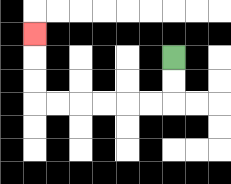{'start': '[7, 2]', 'end': '[1, 1]', 'path_directions': 'D,D,L,L,L,L,L,L,U,U,U', 'path_coordinates': '[[7, 2], [7, 3], [7, 4], [6, 4], [5, 4], [4, 4], [3, 4], [2, 4], [1, 4], [1, 3], [1, 2], [1, 1]]'}